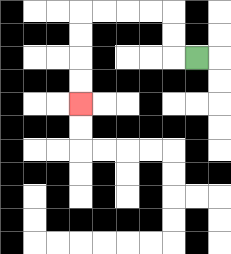{'start': '[8, 2]', 'end': '[3, 4]', 'path_directions': 'L,U,U,L,L,L,L,D,D,D,D', 'path_coordinates': '[[8, 2], [7, 2], [7, 1], [7, 0], [6, 0], [5, 0], [4, 0], [3, 0], [3, 1], [3, 2], [3, 3], [3, 4]]'}